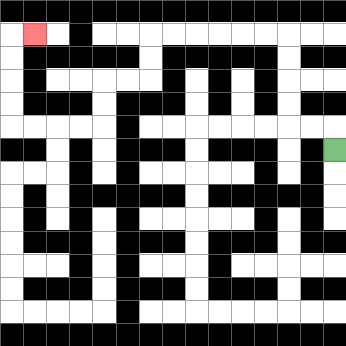{'start': '[14, 6]', 'end': '[1, 1]', 'path_directions': 'U,L,L,U,U,U,U,L,L,L,L,L,L,D,D,L,L,D,D,L,L,L,L,U,U,U,U,R', 'path_coordinates': '[[14, 6], [14, 5], [13, 5], [12, 5], [12, 4], [12, 3], [12, 2], [12, 1], [11, 1], [10, 1], [9, 1], [8, 1], [7, 1], [6, 1], [6, 2], [6, 3], [5, 3], [4, 3], [4, 4], [4, 5], [3, 5], [2, 5], [1, 5], [0, 5], [0, 4], [0, 3], [0, 2], [0, 1], [1, 1]]'}